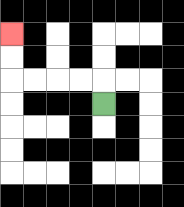{'start': '[4, 4]', 'end': '[0, 1]', 'path_directions': 'U,L,L,L,L,U,U', 'path_coordinates': '[[4, 4], [4, 3], [3, 3], [2, 3], [1, 3], [0, 3], [0, 2], [0, 1]]'}